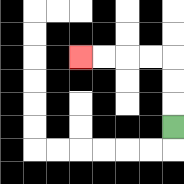{'start': '[7, 5]', 'end': '[3, 2]', 'path_directions': 'U,U,U,L,L,L,L', 'path_coordinates': '[[7, 5], [7, 4], [7, 3], [7, 2], [6, 2], [5, 2], [4, 2], [3, 2]]'}